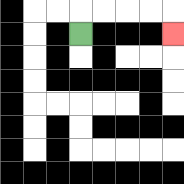{'start': '[3, 1]', 'end': '[7, 1]', 'path_directions': 'U,R,R,R,R,D', 'path_coordinates': '[[3, 1], [3, 0], [4, 0], [5, 0], [6, 0], [7, 0], [7, 1]]'}